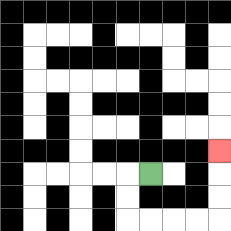{'start': '[6, 7]', 'end': '[9, 6]', 'path_directions': 'L,D,D,R,R,R,R,U,U,U', 'path_coordinates': '[[6, 7], [5, 7], [5, 8], [5, 9], [6, 9], [7, 9], [8, 9], [9, 9], [9, 8], [9, 7], [9, 6]]'}